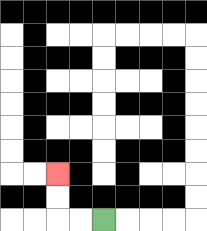{'start': '[4, 9]', 'end': '[2, 7]', 'path_directions': 'L,L,U,U', 'path_coordinates': '[[4, 9], [3, 9], [2, 9], [2, 8], [2, 7]]'}